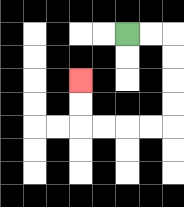{'start': '[5, 1]', 'end': '[3, 3]', 'path_directions': 'R,R,D,D,D,D,L,L,L,L,U,U', 'path_coordinates': '[[5, 1], [6, 1], [7, 1], [7, 2], [7, 3], [7, 4], [7, 5], [6, 5], [5, 5], [4, 5], [3, 5], [3, 4], [3, 3]]'}